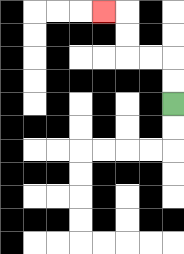{'start': '[7, 4]', 'end': '[4, 0]', 'path_directions': 'U,U,L,L,U,U,L', 'path_coordinates': '[[7, 4], [7, 3], [7, 2], [6, 2], [5, 2], [5, 1], [5, 0], [4, 0]]'}